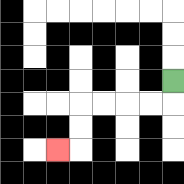{'start': '[7, 3]', 'end': '[2, 6]', 'path_directions': 'D,L,L,L,L,D,D,L', 'path_coordinates': '[[7, 3], [7, 4], [6, 4], [5, 4], [4, 4], [3, 4], [3, 5], [3, 6], [2, 6]]'}